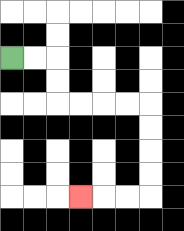{'start': '[0, 2]', 'end': '[3, 8]', 'path_directions': 'R,R,D,D,R,R,R,R,D,D,D,D,L,L,L', 'path_coordinates': '[[0, 2], [1, 2], [2, 2], [2, 3], [2, 4], [3, 4], [4, 4], [5, 4], [6, 4], [6, 5], [6, 6], [6, 7], [6, 8], [5, 8], [4, 8], [3, 8]]'}